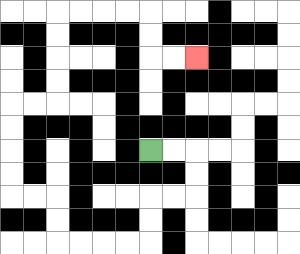{'start': '[6, 6]', 'end': '[8, 2]', 'path_directions': 'R,R,D,D,L,L,D,D,L,L,L,L,U,U,L,L,U,U,U,U,R,R,U,U,U,U,R,R,R,R,D,D,R,R', 'path_coordinates': '[[6, 6], [7, 6], [8, 6], [8, 7], [8, 8], [7, 8], [6, 8], [6, 9], [6, 10], [5, 10], [4, 10], [3, 10], [2, 10], [2, 9], [2, 8], [1, 8], [0, 8], [0, 7], [0, 6], [0, 5], [0, 4], [1, 4], [2, 4], [2, 3], [2, 2], [2, 1], [2, 0], [3, 0], [4, 0], [5, 0], [6, 0], [6, 1], [6, 2], [7, 2], [8, 2]]'}